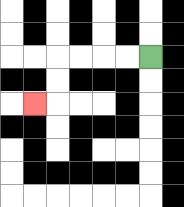{'start': '[6, 2]', 'end': '[1, 4]', 'path_directions': 'L,L,L,L,D,D,L', 'path_coordinates': '[[6, 2], [5, 2], [4, 2], [3, 2], [2, 2], [2, 3], [2, 4], [1, 4]]'}